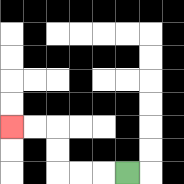{'start': '[5, 7]', 'end': '[0, 5]', 'path_directions': 'L,L,L,U,U,L,L', 'path_coordinates': '[[5, 7], [4, 7], [3, 7], [2, 7], [2, 6], [2, 5], [1, 5], [0, 5]]'}